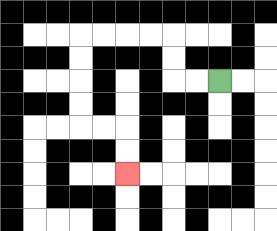{'start': '[9, 3]', 'end': '[5, 7]', 'path_directions': 'L,L,U,U,L,L,L,L,D,D,D,D,R,R,D,D', 'path_coordinates': '[[9, 3], [8, 3], [7, 3], [7, 2], [7, 1], [6, 1], [5, 1], [4, 1], [3, 1], [3, 2], [3, 3], [3, 4], [3, 5], [4, 5], [5, 5], [5, 6], [5, 7]]'}